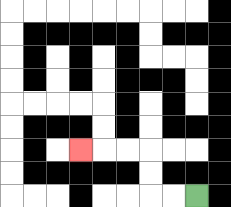{'start': '[8, 8]', 'end': '[3, 6]', 'path_directions': 'L,L,U,U,L,L,L', 'path_coordinates': '[[8, 8], [7, 8], [6, 8], [6, 7], [6, 6], [5, 6], [4, 6], [3, 6]]'}